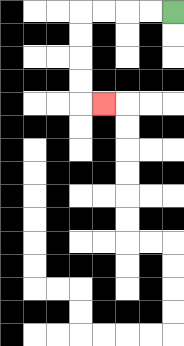{'start': '[7, 0]', 'end': '[4, 4]', 'path_directions': 'L,L,L,L,D,D,D,D,R', 'path_coordinates': '[[7, 0], [6, 0], [5, 0], [4, 0], [3, 0], [3, 1], [3, 2], [3, 3], [3, 4], [4, 4]]'}